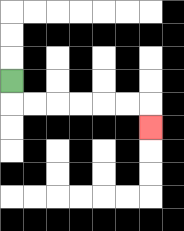{'start': '[0, 3]', 'end': '[6, 5]', 'path_directions': 'D,R,R,R,R,R,R,D', 'path_coordinates': '[[0, 3], [0, 4], [1, 4], [2, 4], [3, 4], [4, 4], [5, 4], [6, 4], [6, 5]]'}